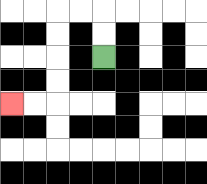{'start': '[4, 2]', 'end': '[0, 4]', 'path_directions': 'U,U,L,L,D,D,D,D,L,L', 'path_coordinates': '[[4, 2], [4, 1], [4, 0], [3, 0], [2, 0], [2, 1], [2, 2], [2, 3], [2, 4], [1, 4], [0, 4]]'}